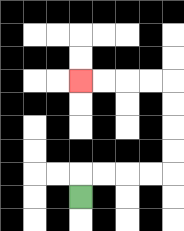{'start': '[3, 8]', 'end': '[3, 3]', 'path_directions': 'U,R,R,R,R,U,U,U,U,L,L,L,L', 'path_coordinates': '[[3, 8], [3, 7], [4, 7], [5, 7], [6, 7], [7, 7], [7, 6], [7, 5], [7, 4], [7, 3], [6, 3], [5, 3], [4, 3], [3, 3]]'}